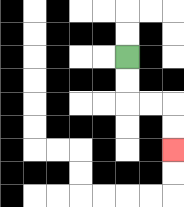{'start': '[5, 2]', 'end': '[7, 6]', 'path_directions': 'D,D,R,R,D,D', 'path_coordinates': '[[5, 2], [5, 3], [5, 4], [6, 4], [7, 4], [7, 5], [7, 6]]'}